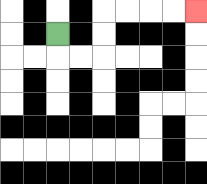{'start': '[2, 1]', 'end': '[8, 0]', 'path_directions': 'D,R,R,U,U,R,R,R,R', 'path_coordinates': '[[2, 1], [2, 2], [3, 2], [4, 2], [4, 1], [4, 0], [5, 0], [6, 0], [7, 0], [8, 0]]'}